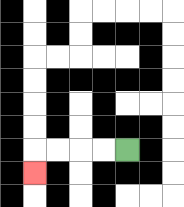{'start': '[5, 6]', 'end': '[1, 7]', 'path_directions': 'L,L,L,L,D', 'path_coordinates': '[[5, 6], [4, 6], [3, 6], [2, 6], [1, 6], [1, 7]]'}